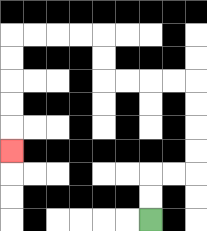{'start': '[6, 9]', 'end': '[0, 6]', 'path_directions': 'U,U,R,R,U,U,U,U,L,L,L,L,U,U,L,L,L,L,D,D,D,D,D', 'path_coordinates': '[[6, 9], [6, 8], [6, 7], [7, 7], [8, 7], [8, 6], [8, 5], [8, 4], [8, 3], [7, 3], [6, 3], [5, 3], [4, 3], [4, 2], [4, 1], [3, 1], [2, 1], [1, 1], [0, 1], [0, 2], [0, 3], [0, 4], [0, 5], [0, 6]]'}